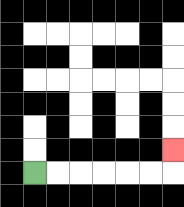{'start': '[1, 7]', 'end': '[7, 6]', 'path_directions': 'R,R,R,R,R,R,U', 'path_coordinates': '[[1, 7], [2, 7], [3, 7], [4, 7], [5, 7], [6, 7], [7, 7], [7, 6]]'}